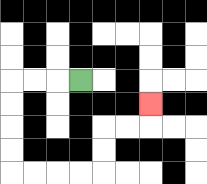{'start': '[3, 3]', 'end': '[6, 4]', 'path_directions': 'L,L,L,D,D,D,D,R,R,R,R,U,U,R,R,U', 'path_coordinates': '[[3, 3], [2, 3], [1, 3], [0, 3], [0, 4], [0, 5], [0, 6], [0, 7], [1, 7], [2, 7], [3, 7], [4, 7], [4, 6], [4, 5], [5, 5], [6, 5], [6, 4]]'}